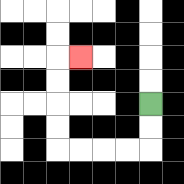{'start': '[6, 4]', 'end': '[3, 2]', 'path_directions': 'D,D,L,L,L,L,U,U,U,U,R', 'path_coordinates': '[[6, 4], [6, 5], [6, 6], [5, 6], [4, 6], [3, 6], [2, 6], [2, 5], [2, 4], [2, 3], [2, 2], [3, 2]]'}